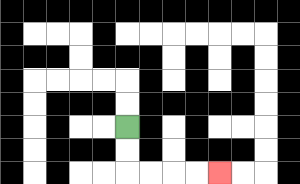{'start': '[5, 5]', 'end': '[9, 7]', 'path_directions': 'D,D,R,R,R,R', 'path_coordinates': '[[5, 5], [5, 6], [5, 7], [6, 7], [7, 7], [8, 7], [9, 7]]'}